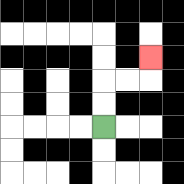{'start': '[4, 5]', 'end': '[6, 2]', 'path_directions': 'U,U,R,R,U', 'path_coordinates': '[[4, 5], [4, 4], [4, 3], [5, 3], [6, 3], [6, 2]]'}